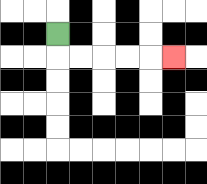{'start': '[2, 1]', 'end': '[7, 2]', 'path_directions': 'D,R,R,R,R,R', 'path_coordinates': '[[2, 1], [2, 2], [3, 2], [4, 2], [5, 2], [6, 2], [7, 2]]'}